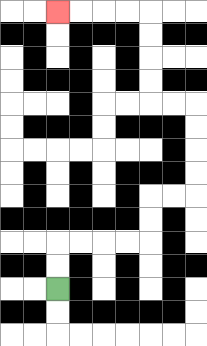{'start': '[2, 12]', 'end': '[2, 0]', 'path_directions': 'U,U,R,R,R,R,U,U,R,R,U,U,U,U,L,L,U,U,U,U,L,L,L,L', 'path_coordinates': '[[2, 12], [2, 11], [2, 10], [3, 10], [4, 10], [5, 10], [6, 10], [6, 9], [6, 8], [7, 8], [8, 8], [8, 7], [8, 6], [8, 5], [8, 4], [7, 4], [6, 4], [6, 3], [6, 2], [6, 1], [6, 0], [5, 0], [4, 0], [3, 0], [2, 0]]'}